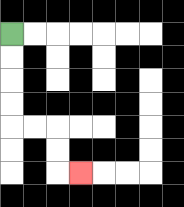{'start': '[0, 1]', 'end': '[3, 7]', 'path_directions': 'D,D,D,D,R,R,D,D,R', 'path_coordinates': '[[0, 1], [0, 2], [0, 3], [0, 4], [0, 5], [1, 5], [2, 5], [2, 6], [2, 7], [3, 7]]'}